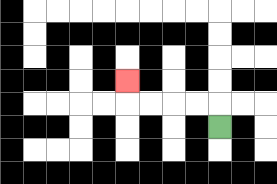{'start': '[9, 5]', 'end': '[5, 3]', 'path_directions': 'U,L,L,L,L,U', 'path_coordinates': '[[9, 5], [9, 4], [8, 4], [7, 4], [6, 4], [5, 4], [5, 3]]'}